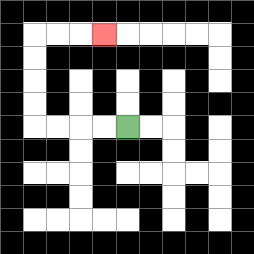{'start': '[5, 5]', 'end': '[4, 1]', 'path_directions': 'L,L,L,L,U,U,U,U,R,R,R', 'path_coordinates': '[[5, 5], [4, 5], [3, 5], [2, 5], [1, 5], [1, 4], [1, 3], [1, 2], [1, 1], [2, 1], [3, 1], [4, 1]]'}